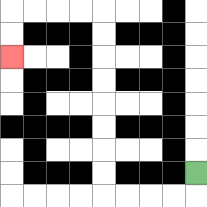{'start': '[8, 7]', 'end': '[0, 2]', 'path_directions': 'D,L,L,L,L,U,U,U,U,U,U,U,U,L,L,L,L,D,D', 'path_coordinates': '[[8, 7], [8, 8], [7, 8], [6, 8], [5, 8], [4, 8], [4, 7], [4, 6], [4, 5], [4, 4], [4, 3], [4, 2], [4, 1], [4, 0], [3, 0], [2, 0], [1, 0], [0, 0], [0, 1], [0, 2]]'}